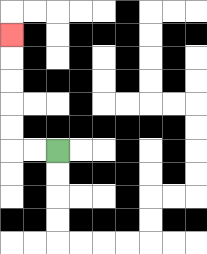{'start': '[2, 6]', 'end': '[0, 1]', 'path_directions': 'L,L,U,U,U,U,U', 'path_coordinates': '[[2, 6], [1, 6], [0, 6], [0, 5], [0, 4], [0, 3], [0, 2], [0, 1]]'}